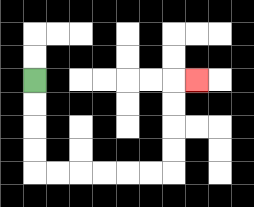{'start': '[1, 3]', 'end': '[8, 3]', 'path_directions': 'D,D,D,D,R,R,R,R,R,R,U,U,U,U,R', 'path_coordinates': '[[1, 3], [1, 4], [1, 5], [1, 6], [1, 7], [2, 7], [3, 7], [4, 7], [5, 7], [6, 7], [7, 7], [7, 6], [7, 5], [7, 4], [7, 3], [8, 3]]'}